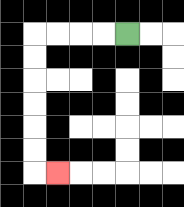{'start': '[5, 1]', 'end': '[2, 7]', 'path_directions': 'L,L,L,L,D,D,D,D,D,D,R', 'path_coordinates': '[[5, 1], [4, 1], [3, 1], [2, 1], [1, 1], [1, 2], [1, 3], [1, 4], [1, 5], [1, 6], [1, 7], [2, 7]]'}